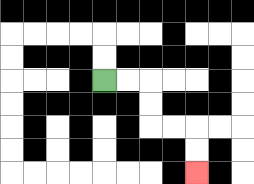{'start': '[4, 3]', 'end': '[8, 7]', 'path_directions': 'R,R,D,D,R,R,D,D', 'path_coordinates': '[[4, 3], [5, 3], [6, 3], [6, 4], [6, 5], [7, 5], [8, 5], [8, 6], [8, 7]]'}